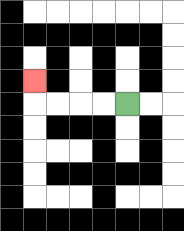{'start': '[5, 4]', 'end': '[1, 3]', 'path_directions': 'L,L,L,L,U', 'path_coordinates': '[[5, 4], [4, 4], [3, 4], [2, 4], [1, 4], [1, 3]]'}